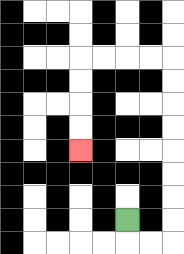{'start': '[5, 9]', 'end': '[3, 6]', 'path_directions': 'D,R,R,U,U,U,U,U,U,U,U,L,L,L,L,D,D,D,D', 'path_coordinates': '[[5, 9], [5, 10], [6, 10], [7, 10], [7, 9], [7, 8], [7, 7], [7, 6], [7, 5], [7, 4], [7, 3], [7, 2], [6, 2], [5, 2], [4, 2], [3, 2], [3, 3], [3, 4], [3, 5], [3, 6]]'}